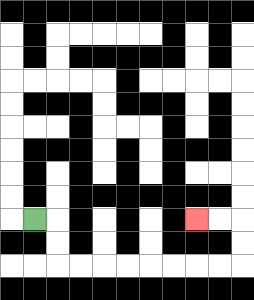{'start': '[1, 9]', 'end': '[8, 9]', 'path_directions': 'R,D,D,R,R,R,R,R,R,R,R,U,U,L,L', 'path_coordinates': '[[1, 9], [2, 9], [2, 10], [2, 11], [3, 11], [4, 11], [5, 11], [6, 11], [7, 11], [8, 11], [9, 11], [10, 11], [10, 10], [10, 9], [9, 9], [8, 9]]'}